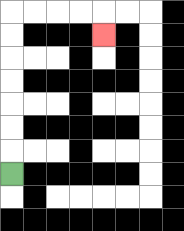{'start': '[0, 7]', 'end': '[4, 1]', 'path_directions': 'U,U,U,U,U,U,U,R,R,R,R,D', 'path_coordinates': '[[0, 7], [0, 6], [0, 5], [0, 4], [0, 3], [0, 2], [0, 1], [0, 0], [1, 0], [2, 0], [3, 0], [4, 0], [4, 1]]'}